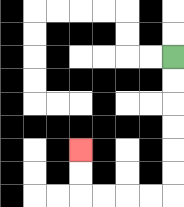{'start': '[7, 2]', 'end': '[3, 6]', 'path_directions': 'D,D,D,D,D,D,L,L,L,L,U,U', 'path_coordinates': '[[7, 2], [7, 3], [7, 4], [7, 5], [7, 6], [7, 7], [7, 8], [6, 8], [5, 8], [4, 8], [3, 8], [3, 7], [3, 6]]'}